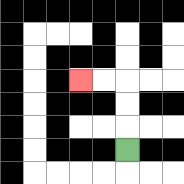{'start': '[5, 6]', 'end': '[3, 3]', 'path_directions': 'U,U,U,L,L', 'path_coordinates': '[[5, 6], [5, 5], [5, 4], [5, 3], [4, 3], [3, 3]]'}